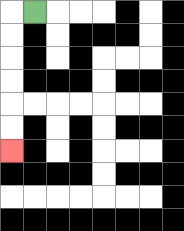{'start': '[1, 0]', 'end': '[0, 6]', 'path_directions': 'L,D,D,D,D,D,D', 'path_coordinates': '[[1, 0], [0, 0], [0, 1], [0, 2], [0, 3], [0, 4], [0, 5], [0, 6]]'}